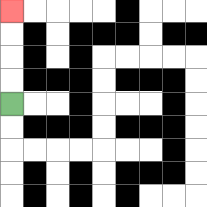{'start': '[0, 4]', 'end': '[0, 0]', 'path_directions': 'U,U,U,U', 'path_coordinates': '[[0, 4], [0, 3], [0, 2], [0, 1], [0, 0]]'}